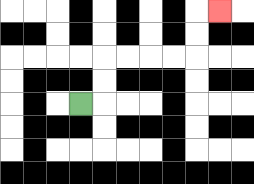{'start': '[3, 4]', 'end': '[9, 0]', 'path_directions': 'R,U,U,R,R,R,R,U,U,R', 'path_coordinates': '[[3, 4], [4, 4], [4, 3], [4, 2], [5, 2], [6, 2], [7, 2], [8, 2], [8, 1], [8, 0], [9, 0]]'}